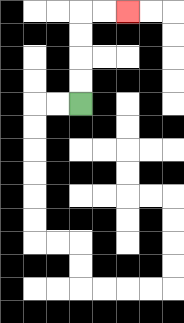{'start': '[3, 4]', 'end': '[5, 0]', 'path_directions': 'U,U,U,U,R,R', 'path_coordinates': '[[3, 4], [3, 3], [3, 2], [3, 1], [3, 0], [4, 0], [5, 0]]'}